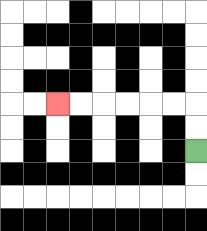{'start': '[8, 6]', 'end': '[2, 4]', 'path_directions': 'U,U,L,L,L,L,L,L', 'path_coordinates': '[[8, 6], [8, 5], [8, 4], [7, 4], [6, 4], [5, 4], [4, 4], [3, 4], [2, 4]]'}